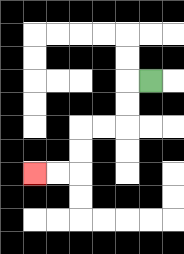{'start': '[6, 3]', 'end': '[1, 7]', 'path_directions': 'L,D,D,L,L,D,D,L,L', 'path_coordinates': '[[6, 3], [5, 3], [5, 4], [5, 5], [4, 5], [3, 5], [3, 6], [3, 7], [2, 7], [1, 7]]'}